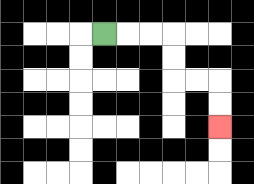{'start': '[4, 1]', 'end': '[9, 5]', 'path_directions': 'R,R,R,D,D,R,R,D,D', 'path_coordinates': '[[4, 1], [5, 1], [6, 1], [7, 1], [7, 2], [7, 3], [8, 3], [9, 3], [9, 4], [9, 5]]'}